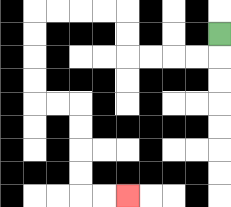{'start': '[9, 1]', 'end': '[5, 8]', 'path_directions': 'D,L,L,L,L,U,U,L,L,L,L,D,D,D,D,R,R,D,D,D,D,R,R', 'path_coordinates': '[[9, 1], [9, 2], [8, 2], [7, 2], [6, 2], [5, 2], [5, 1], [5, 0], [4, 0], [3, 0], [2, 0], [1, 0], [1, 1], [1, 2], [1, 3], [1, 4], [2, 4], [3, 4], [3, 5], [3, 6], [3, 7], [3, 8], [4, 8], [5, 8]]'}